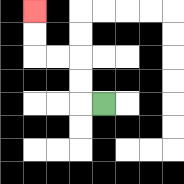{'start': '[4, 4]', 'end': '[1, 0]', 'path_directions': 'L,U,U,L,L,U,U', 'path_coordinates': '[[4, 4], [3, 4], [3, 3], [3, 2], [2, 2], [1, 2], [1, 1], [1, 0]]'}